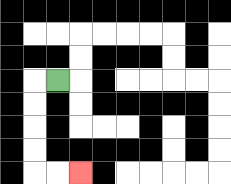{'start': '[2, 3]', 'end': '[3, 7]', 'path_directions': 'L,D,D,D,D,R,R', 'path_coordinates': '[[2, 3], [1, 3], [1, 4], [1, 5], [1, 6], [1, 7], [2, 7], [3, 7]]'}